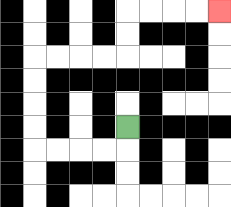{'start': '[5, 5]', 'end': '[9, 0]', 'path_directions': 'D,L,L,L,L,U,U,U,U,R,R,R,R,U,U,R,R,R,R', 'path_coordinates': '[[5, 5], [5, 6], [4, 6], [3, 6], [2, 6], [1, 6], [1, 5], [1, 4], [1, 3], [1, 2], [2, 2], [3, 2], [4, 2], [5, 2], [5, 1], [5, 0], [6, 0], [7, 0], [8, 0], [9, 0]]'}